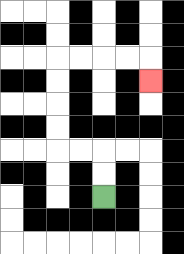{'start': '[4, 8]', 'end': '[6, 3]', 'path_directions': 'U,U,L,L,U,U,U,U,R,R,R,R,D', 'path_coordinates': '[[4, 8], [4, 7], [4, 6], [3, 6], [2, 6], [2, 5], [2, 4], [2, 3], [2, 2], [3, 2], [4, 2], [5, 2], [6, 2], [6, 3]]'}